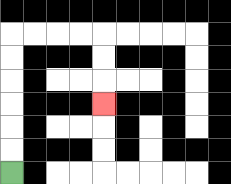{'start': '[0, 7]', 'end': '[4, 4]', 'path_directions': 'U,U,U,U,U,U,R,R,R,R,D,D,D', 'path_coordinates': '[[0, 7], [0, 6], [0, 5], [0, 4], [0, 3], [0, 2], [0, 1], [1, 1], [2, 1], [3, 1], [4, 1], [4, 2], [4, 3], [4, 4]]'}